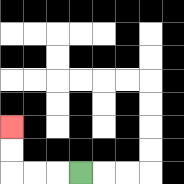{'start': '[3, 7]', 'end': '[0, 5]', 'path_directions': 'L,L,L,U,U', 'path_coordinates': '[[3, 7], [2, 7], [1, 7], [0, 7], [0, 6], [0, 5]]'}